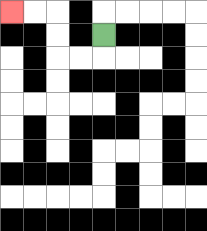{'start': '[4, 1]', 'end': '[0, 0]', 'path_directions': 'D,L,L,U,U,L,L', 'path_coordinates': '[[4, 1], [4, 2], [3, 2], [2, 2], [2, 1], [2, 0], [1, 0], [0, 0]]'}